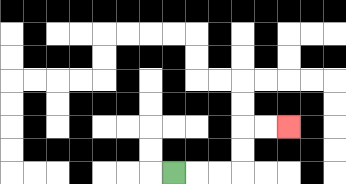{'start': '[7, 7]', 'end': '[12, 5]', 'path_directions': 'R,R,R,U,U,R,R', 'path_coordinates': '[[7, 7], [8, 7], [9, 7], [10, 7], [10, 6], [10, 5], [11, 5], [12, 5]]'}